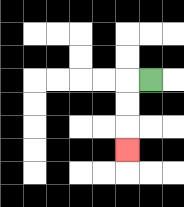{'start': '[6, 3]', 'end': '[5, 6]', 'path_directions': 'L,D,D,D', 'path_coordinates': '[[6, 3], [5, 3], [5, 4], [5, 5], [5, 6]]'}